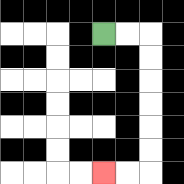{'start': '[4, 1]', 'end': '[4, 7]', 'path_directions': 'R,R,D,D,D,D,D,D,L,L', 'path_coordinates': '[[4, 1], [5, 1], [6, 1], [6, 2], [6, 3], [6, 4], [6, 5], [6, 6], [6, 7], [5, 7], [4, 7]]'}